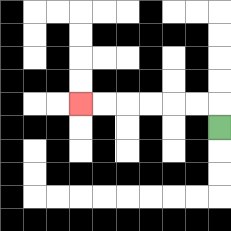{'start': '[9, 5]', 'end': '[3, 4]', 'path_directions': 'U,L,L,L,L,L,L', 'path_coordinates': '[[9, 5], [9, 4], [8, 4], [7, 4], [6, 4], [5, 4], [4, 4], [3, 4]]'}